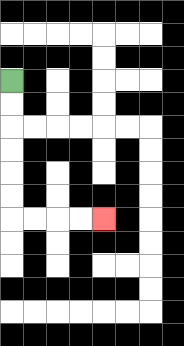{'start': '[0, 3]', 'end': '[4, 9]', 'path_directions': 'D,D,D,D,D,D,R,R,R,R', 'path_coordinates': '[[0, 3], [0, 4], [0, 5], [0, 6], [0, 7], [0, 8], [0, 9], [1, 9], [2, 9], [3, 9], [4, 9]]'}